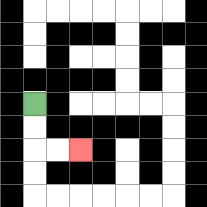{'start': '[1, 4]', 'end': '[3, 6]', 'path_directions': 'D,D,R,R', 'path_coordinates': '[[1, 4], [1, 5], [1, 6], [2, 6], [3, 6]]'}